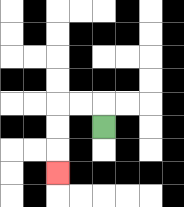{'start': '[4, 5]', 'end': '[2, 7]', 'path_directions': 'U,L,L,D,D,D', 'path_coordinates': '[[4, 5], [4, 4], [3, 4], [2, 4], [2, 5], [2, 6], [2, 7]]'}